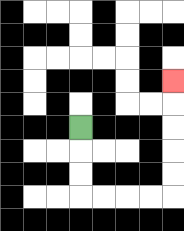{'start': '[3, 5]', 'end': '[7, 3]', 'path_directions': 'D,D,D,R,R,R,R,U,U,U,U,U', 'path_coordinates': '[[3, 5], [3, 6], [3, 7], [3, 8], [4, 8], [5, 8], [6, 8], [7, 8], [7, 7], [7, 6], [7, 5], [7, 4], [7, 3]]'}